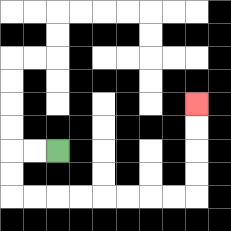{'start': '[2, 6]', 'end': '[8, 4]', 'path_directions': 'L,L,D,D,R,R,R,R,R,R,R,R,U,U,U,U', 'path_coordinates': '[[2, 6], [1, 6], [0, 6], [0, 7], [0, 8], [1, 8], [2, 8], [3, 8], [4, 8], [5, 8], [6, 8], [7, 8], [8, 8], [8, 7], [8, 6], [8, 5], [8, 4]]'}